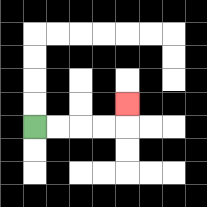{'start': '[1, 5]', 'end': '[5, 4]', 'path_directions': 'R,R,R,R,U', 'path_coordinates': '[[1, 5], [2, 5], [3, 5], [4, 5], [5, 5], [5, 4]]'}